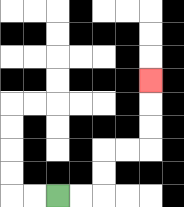{'start': '[2, 8]', 'end': '[6, 3]', 'path_directions': 'R,R,U,U,R,R,U,U,U', 'path_coordinates': '[[2, 8], [3, 8], [4, 8], [4, 7], [4, 6], [5, 6], [6, 6], [6, 5], [6, 4], [6, 3]]'}